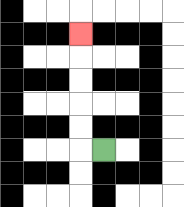{'start': '[4, 6]', 'end': '[3, 1]', 'path_directions': 'L,U,U,U,U,U', 'path_coordinates': '[[4, 6], [3, 6], [3, 5], [3, 4], [3, 3], [3, 2], [3, 1]]'}